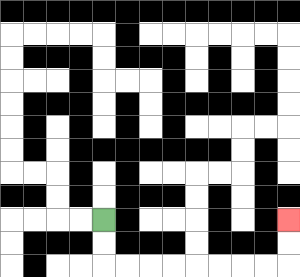{'start': '[4, 9]', 'end': '[12, 9]', 'path_directions': 'D,D,R,R,R,R,R,R,R,R,U,U', 'path_coordinates': '[[4, 9], [4, 10], [4, 11], [5, 11], [6, 11], [7, 11], [8, 11], [9, 11], [10, 11], [11, 11], [12, 11], [12, 10], [12, 9]]'}